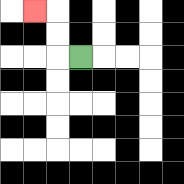{'start': '[3, 2]', 'end': '[1, 0]', 'path_directions': 'L,U,U,L', 'path_coordinates': '[[3, 2], [2, 2], [2, 1], [2, 0], [1, 0]]'}